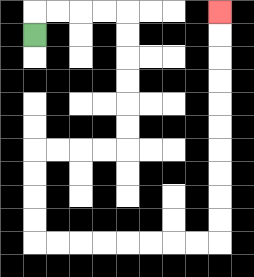{'start': '[1, 1]', 'end': '[9, 0]', 'path_directions': 'U,R,R,R,R,D,D,D,D,D,D,L,L,L,L,D,D,D,D,R,R,R,R,R,R,R,R,U,U,U,U,U,U,U,U,U,U', 'path_coordinates': '[[1, 1], [1, 0], [2, 0], [3, 0], [4, 0], [5, 0], [5, 1], [5, 2], [5, 3], [5, 4], [5, 5], [5, 6], [4, 6], [3, 6], [2, 6], [1, 6], [1, 7], [1, 8], [1, 9], [1, 10], [2, 10], [3, 10], [4, 10], [5, 10], [6, 10], [7, 10], [8, 10], [9, 10], [9, 9], [9, 8], [9, 7], [9, 6], [9, 5], [9, 4], [9, 3], [9, 2], [9, 1], [9, 0]]'}